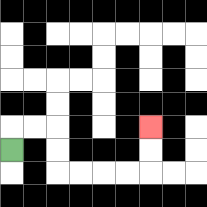{'start': '[0, 6]', 'end': '[6, 5]', 'path_directions': 'U,R,R,D,D,R,R,R,R,U,U', 'path_coordinates': '[[0, 6], [0, 5], [1, 5], [2, 5], [2, 6], [2, 7], [3, 7], [4, 7], [5, 7], [6, 7], [6, 6], [6, 5]]'}